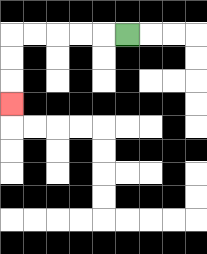{'start': '[5, 1]', 'end': '[0, 4]', 'path_directions': 'L,L,L,L,L,D,D,D', 'path_coordinates': '[[5, 1], [4, 1], [3, 1], [2, 1], [1, 1], [0, 1], [0, 2], [0, 3], [0, 4]]'}